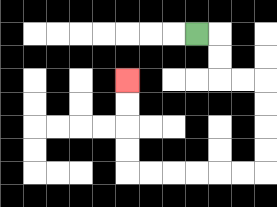{'start': '[8, 1]', 'end': '[5, 3]', 'path_directions': 'R,D,D,R,R,D,D,D,D,L,L,L,L,L,L,U,U,U,U', 'path_coordinates': '[[8, 1], [9, 1], [9, 2], [9, 3], [10, 3], [11, 3], [11, 4], [11, 5], [11, 6], [11, 7], [10, 7], [9, 7], [8, 7], [7, 7], [6, 7], [5, 7], [5, 6], [5, 5], [5, 4], [5, 3]]'}